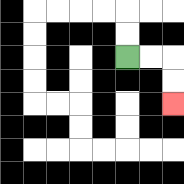{'start': '[5, 2]', 'end': '[7, 4]', 'path_directions': 'R,R,D,D', 'path_coordinates': '[[5, 2], [6, 2], [7, 2], [7, 3], [7, 4]]'}